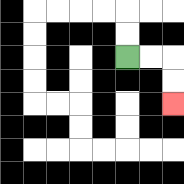{'start': '[5, 2]', 'end': '[7, 4]', 'path_directions': 'R,R,D,D', 'path_coordinates': '[[5, 2], [6, 2], [7, 2], [7, 3], [7, 4]]'}